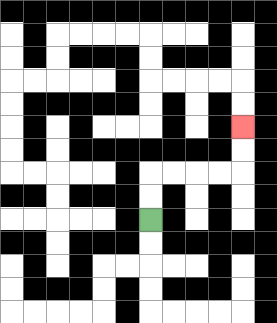{'start': '[6, 9]', 'end': '[10, 5]', 'path_directions': 'U,U,R,R,R,R,U,U', 'path_coordinates': '[[6, 9], [6, 8], [6, 7], [7, 7], [8, 7], [9, 7], [10, 7], [10, 6], [10, 5]]'}